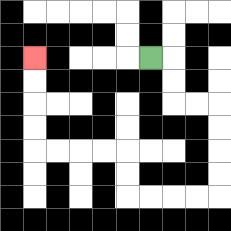{'start': '[6, 2]', 'end': '[1, 2]', 'path_directions': 'R,D,D,R,R,D,D,D,D,L,L,L,L,U,U,L,L,L,L,U,U,U,U', 'path_coordinates': '[[6, 2], [7, 2], [7, 3], [7, 4], [8, 4], [9, 4], [9, 5], [9, 6], [9, 7], [9, 8], [8, 8], [7, 8], [6, 8], [5, 8], [5, 7], [5, 6], [4, 6], [3, 6], [2, 6], [1, 6], [1, 5], [1, 4], [1, 3], [1, 2]]'}